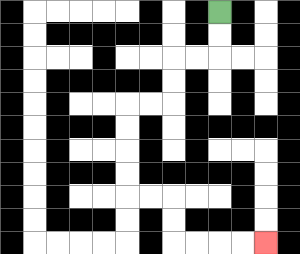{'start': '[9, 0]', 'end': '[11, 10]', 'path_directions': 'D,D,L,L,D,D,L,L,D,D,D,D,R,R,D,D,R,R,R,R', 'path_coordinates': '[[9, 0], [9, 1], [9, 2], [8, 2], [7, 2], [7, 3], [7, 4], [6, 4], [5, 4], [5, 5], [5, 6], [5, 7], [5, 8], [6, 8], [7, 8], [7, 9], [7, 10], [8, 10], [9, 10], [10, 10], [11, 10]]'}